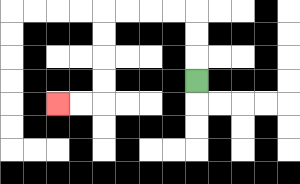{'start': '[8, 3]', 'end': '[2, 4]', 'path_directions': 'U,U,U,L,L,L,L,D,D,D,D,L,L', 'path_coordinates': '[[8, 3], [8, 2], [8, 1], [8, 0], [7, 0], [6, 0], [5, 0], [4, 0], [4, 1], [4, 2], [4, 3], [4, 4], [3, 4], [2, 4]]'}